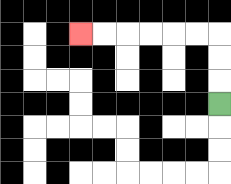{'start': '[9, 4]', 'end': '[3, 1]', 'path_directions': 'U,U,U,L,L,L,L,L,L', 'path_coordinates': '[[9, 4], [9, 3], [9, 2], [9, 1], [8, 1], [7, 1], [6, 1], [5, 1], [4, 1], [3, 1]]'}